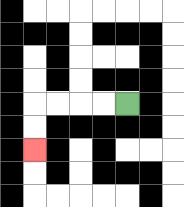{'start': '[5, 4]', 'end': '[1, 6]', 'path_directions': 'L,L,L,L,D,D', 'path_coordinates': '[[5, 4], [4, 4], [3, 4], [2, 4], [1, 4], [1, 5], [1, 6]]'}